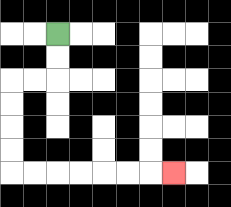{'start': '[2, 1]', 'end': '[7, 7]', 'path_directions': 'D,D,L,L,D,D,D,D,R,R,R,R,R,R,R', 'path_coordinates': '[[2, 1], [2, 2], [2, 3], [1, 3], [0, 3], [0, 4], [0, 5], [0, 6], [0, 7], [1, 7], [2, 7], [3, 7], [4, 7], [5, 7], [6, 7], [7, 7]]'}